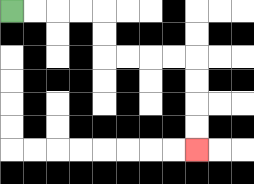{'start': '[0, 0]', 'end': '[8, 6]', 'path_directions': 'R,R,R,R,D,D,R,R,R,R,D,D,D,D', 'path_coordinates': '[[0, 0], [1, 0], [2, 0], [3, 0], [4, 0], [4, 1], [4, 2], [5, 2], [6, 2], [7, 2], [8, 2], [8, 3], [8, 4], [8, 5], [8, 6]]'}